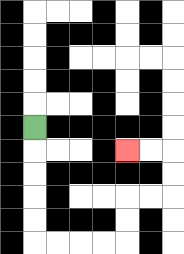{'start': '[1, 5]', 'end': '[5, 6]', 'path_directions': 'D,D,D,D,D,R,R,R,R,U,U,R,R,U,U,L,L', 'path_coordinates': '[[1, 5], [1, 6], [1, 7], [1, 8], [1, 9], [1, 10], [2, 10], [3, 10], [4, 10], [5, 10], [5, 9], [5, 8], [6, 8], [7, 8], [7, 7], [7, 6], [6, 6], [5, 6]]'}